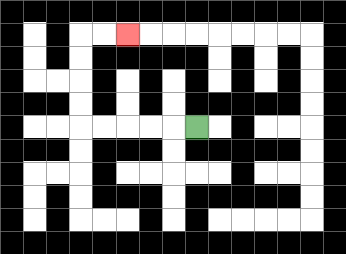{'start': '[8, 5]', 'end': '[5, 1]', 'path_directions': 'L,L,L,L,L,U,U,U,U,R,R', 'path_coordinates': '[[8, 5], [7, 5], [6, 5], [5, 5], [4, 5], [3, 5], [3, 4], [3, 3], [3, 2], [3, 1], [4, 1], [5, 1]]'}